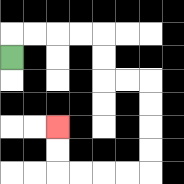{'start': '[0, 2]', 'end': '[2, 5]', 'path_directions': 'U,R,R,R,R,D,D,R,R,D,D,D,D,L,L,L,L,U,U', 'path_coordinates': '[[0, 2], [0, 1], [1, 1], [2, 1], [3, 1], [4, 1], [4, 2], [4, 3], [5, 3], [6, 3], [6, 4], [6, 5], [6, 6], [6, 7], [5, 7], [4, 7], [3, 7], [2, 7], [2, 6], [2, 5]]'}